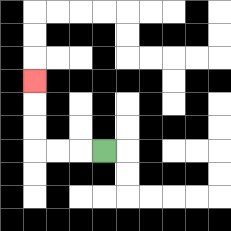{'start': '[4, 6]', 'end': '[1, 3]', 'path_directions': 'L,L,L,U,U,U', 'path_coordinates': '[[4, 6], [3, 6], [2, 6], [1, 6], [1, 5], [1, 4], [1, 3]]'}